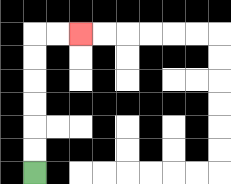{'start': '[1, 7]', 'end': '[3, 1]', 'path_directions': 'U,U,U,U,U,U,R,R', 'path_coordinates': '[[1, 7], [1, 6], [1, 5], [1, 4], [1, 3], [1, 2], [1, 1], [2, 1], [3, 1]]'}